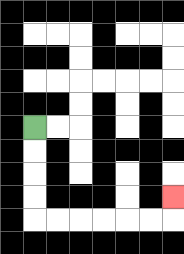{'start': '[1, 5]', 'end': '[7, 8]', 'path_directions': 'D,D,D,D,R,R,R,R,R,R,U', 'path_coordinates': '[[1, 5], [1, 6], [1, 7], [1, 8], [1, 9], [2, 9], [3, 9], [4, 9], [5, 9], [6, 9], [7, 9], [7, 8]]'}